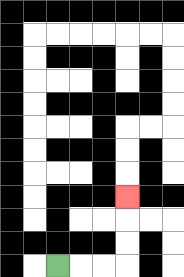{'start': '[2, 11]', 'end': '[5, 8]', 'path_directions': 'R,R,R,U,U,U', 'path_coordinates': '[[2, 11], [3, 11], [4, 11], [5, 11], [5, 10], [5, 9], [5, 8]]'}